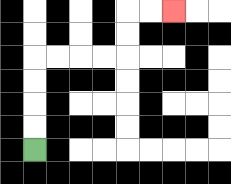{'start': '[1, 6]', 'end': '[7, 0]', 'path_directions': 'U,U,U,U,R,R,R,R,U,U,R,R', 'path_coordinates': '[[1, 6], [1, 5], [1, 4], [1, 3], [1, 2], [2, 2], [3, 2], [4, 2], [5, 2], [5, 1], [5, 0], [6, 0], [7, 0]]'}